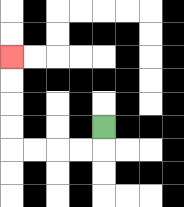{'start': '[4, 5]', 'end': '[0, 2]', 'path_directions': 'D,L,L,L,L,U,U,U,U', 'path_coordinates': '[[4, 5], [4, 6], [3, 6], [2, 6], [1, 6], [0, 6], [0, 5], [0, 4], [0, 3], [0, 2]]'}